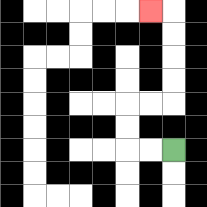{'start': '[7, 6]', 'end': '[6, 0]', 'path_directions': 'L,L,U,U,R,R,U,U,U,U,L', 'path_coordinates': '[[7, 6], [6, 6], [5, 6], [5, 5], [5, 4], [6, 4], [7, 4], [7, 3], [7, 2], [7, 1], [7, 0], [6, 0]]'}